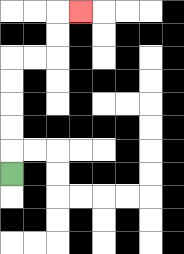{'start': '[0, 7]', 'end': '[3, 0]', 'path_directions': 'U,U,U,U,U,R,R,U,U,R', 'path_coordinates': '[[0, 7], [0, 6], [0, 5], [0, 4], [0, 3], [0, 2], [1, 2], [2, 2], [2, 1], [2, 0], [3, 0]]'}